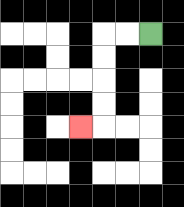{'start': '[6, 1]', 'end': '[3, 5]', 'path_directions': 'L,L,D,D,D,D,L', 'path_coordinates': '[[6, 1], [5, 1], [4, 1], [4, 2], [4, 3], [4, 4], [4, 5], [3, 5]]'}